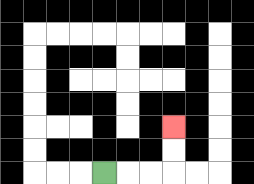{'start': '[4, 7]', 'end': '[7, 5]', 'path_directions': 'R,R,R,U,U', 'path_coordinates': '[[4, 7], [5, 7], [6, 7], [7, 7], [7, 6], [7, 5]]'}